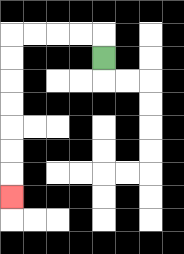{'start': '[4, 2]', 'end': '[0, 8]', 'path_directions': 'U,L,L,L,L,D,D,D,D,D,D,D', 'path_coordinates': '[[4, 2], [4, 1], [3, 1], [2, 1], [1, 1], [0, 1], [0, 2], [0, 3], [0, 4], [0, 5], [0, 6], [0, 7], [0, 8]]'}